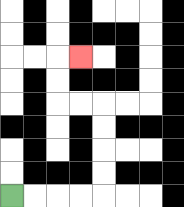{'start': '[0, 8]', 'end': '[3, 2]', 'path_directions': 'R,R,R,R,U,U,U,U,L,L,U,U,R', 'path_coordinates': '[[0, 8], [1, 8], [2, 8], [3, 8], [4, 8], [4, 7], [4, 6], [4, 5], [4, 4], [3, 4], [2, 4], [2, 3], [2, 2], [3, 2]]'}